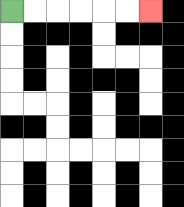{'start': '[0, 0]', 'end': '[6, 0]', 'path_directions': 'R,R,R,R,R,R', 'path_coordinates': '[[0, 0], [1, 0], [2, 0], [3, 0], [4, 0], [5, 0], [6, 0]]'}